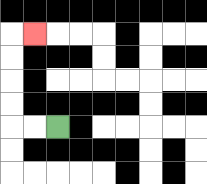{'start': '[2, 5]', 'end': '[1, 1]', 'path_directions': 'L,L,U,U,U,U,R', 'path_coordinates': '[[2, 5], [1, 5], [0, 5], [0, 4], [0, 3], [0, 2], [0, 1], [1, 1]]'}